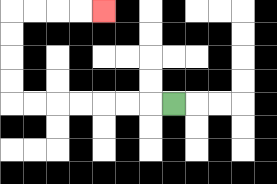{'start': '[7, 4]', 'end': '[4, 0]', 'path_directions': 'L,L,L,L,L,L,L,U,U,U,U,R,R,R,R', 'path_coordinates': '[[7, 4], [6, 4], [5, 4], [4, 4], [3, 4], [2, 4], [1, 4], [0, 4], [0, 3], [0, 2], [0, 1], [0, 0], [1, 0], [2, 0], [3, 0], [4, 0]]'}